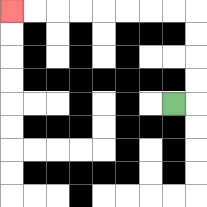{'start': '[7, 4]', 'end': '[0, 0]', 'path_directions': 'R,U,U,U,U,L,L,L,L,L,L,L,L', 'path_coordinates': '[[7, 4], [8, 4], [8, 3], [8, 2], [8, 1], [8, 0], [7, 0], [6, 0], [5, 0], [4, 0], [3, 0], [2, 0], [1, 0], [0, 0]]'}